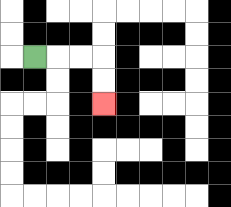{'start': '[1, 2]', 'end': '[4, 4]', 'path_directions': 'R,R,R,D,D', 'path_coordinates': '[[1, 2], [2, 2], [3, 2], [4, 2], [4, 3], [4, 4]]'}